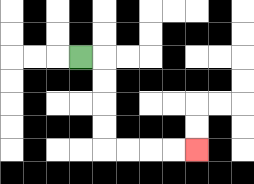{'start': '[3, 2]', 'end': '[8, 6]', 'path_directions': 'R,D,D,D,D,R,R,R,R', 'path_coordinates': '[[3, 2], [4, 2], [4, 3], [4, 4], [4, 5], [4, 6], [5, 6], [6, 6], [7, 6], [8, 6]]'}